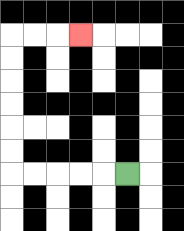{'start': '[5, 7]', 'end': '[3, 1]', 'path_directions': 'L,L,L,L,L,U,U,U,U,U,U,R,R,R', 'path_coordinates': '[[5, 7], [4, 7], [3, 7], [2, 7], [1, 7], [0, 7], [0, 6], [0, 5], [0, 4], [0, 3], [0, 2], [0, 1], [1, 1], [2, 1], [3, 1]]'}